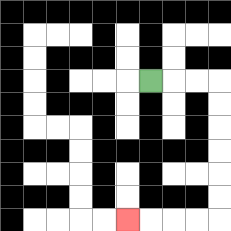{'start': '[6, 3]', 'end': '[5, 9]', 'path_directions': 'R,R,R,D,D,D,D,D,D,L,L,L,L', 'path_coordinates': '[[6, 3], [7, 3], [8, 3], [9, 3], [9, 4], [9, 5], [9, 6], [9, 7], [9, 8], [9, 9], [8, 9], [7, 9], [6, 9], [5, 9]]'}